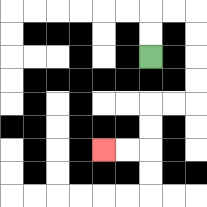{'start': '[6, 2]', 'end': '[4, 6]', 'path_directions': 'U,U,R,R,D,D,D,D,L,L,D,D,L,L', 'path_coordinates': '[[6, 2], [6, 1], [6, 0], [7, 0], [8, 0], [8, 1], [8, 2], [8, 3], [8, 4], [7, 4], [6, 4], [6, 5], [6, 6], [5, 6], [4, 6]]'}